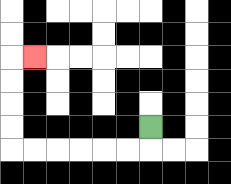{'start': '[6, 5]', 'end': '[1, 2]', 'path_directions': 'D,L,L,L,L,L,L,U,U,U,U,R', 'path_coordinates': '[[6, 5], [6, 6], [5, 6], [4, 6], [3, 6], [2, 6], [1, 6], [0, 6], [0, 5], [0, 4], [0, 3], [0, 2], [1, 2]]'}